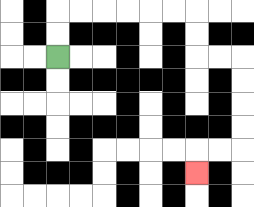{'start': '[2, 2]', 'end': '[8, 7]', 'path_directions': 'U,U,R,R,R,R,R,R,D,D,R,R,D,D,D,D,L,L,D', 'path_coordinates': '[[2, 2], [2, 1], [2, 0], [3, 0], [4, 0], [5, 0], [6, 0], [7, 0], [8, 0], [8, 1], [8, 2], [9, 2], [10, 2], [10, 3], [10, 4], [10, 5], [10, 6], [9, 6], [8, 6], [8, 7]]'}